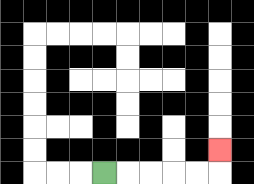{'start': '[4, 7]', 'end': '[9, 6]', 'path_directions': 'R,R,R,R,R,U', 'path_coordinates': '[[4, 7], [5, 7], [6, 7], [7, 7], [8, 7], [9, 7], [9, 6]]'}